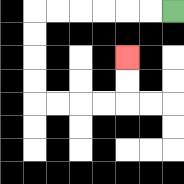{'start': '[7, 0]', 'end': '[5, 2]', 'path_directions': 'L,L,L,L,L,L,D,D,D,D,R,R,R,R,U,U', 'path_coordinates': '[[7, 0], [6, 0], [5, 0], [4, 0], [3, 0], [2, 0], [1, 0], [1, 1], [1, 2], [1, 3], [1, 4], [2, 4], [3, 4], [4, 4], [5, 4], [5, 3], [5, 2]]'}